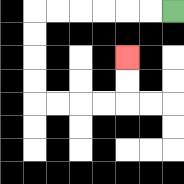{'start': '[7, 0]', 'end': '[5, 2]', 'path_directions': 'L,L,L,L,L,L,D,D,D,D,R,R,R,R,U,U', 'path_coordinates': '[[7, 0], [6, 0], [5, 0], [4, 0], [3, 0], [2, 0], [1, 0], [1, 1], [1, 2], [1, 3], [1, 4], [2, 4], [3, 4], [4, 4], [5, 4], [5, 3], [5, 2]]'}